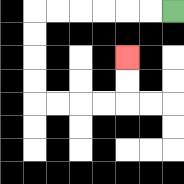{'start': '[7, 0]', 'end': '[5, 2]', 'path_directions': 'L,L,L,L,L,L,D,D,D,D,R,R,R,R,U,U', 'path_coordinates': '[[7, 0], [6, 0], [5, 0], [4, 0], [3, 0], [2, 0], [1, 0], [1, 1], [1, 2], [1, 3], [1, 4], [2, 4], [3, 4], [4, 4], [5, 4], [5, 3], [5, 2]]'}